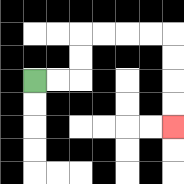{'start': '[1, 3]', 'end': '[7, 5]', 'path_directions': 'R,R,U,U,R,R,R,R,D,D,D,D', 'path_coordinates': '[[1, 3], [2, 3], [3, 3], [3, 2], [3, 1], [4, 1], [5, 1], [6, 1], [7, 1], [7, 2], [7, 3], [7, 4], [7, 5]]'}